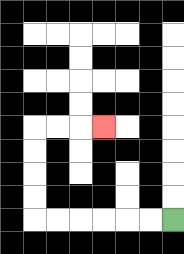{'start': '[7, 9]', 'end': '[4, 5]', 'path_directions': 'L,L,L,L,L,L,U,U,U,U,R,R,R', 'path_coordinates': '[[7, 9], [6, 9], [5, 9], [4, 9], [3, 9], [2, 9], [1, 9], [1, 8], [1, 7], [1, 6], [1, 5], [2, 5], [3, 5], [4, 5]]'}